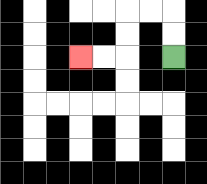{'start': '[7, 2]', 'end': '[3, 2]', 'path_directions': 'U,U,L,L,D,D,L,L', 'path_coordinates': '[[7, 2], [7, 1], [7, 0], [6, 0], [5, 0], [5, 1], [5, 2], [4, 2], [3, 2]]'}